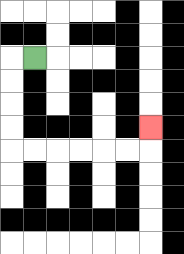{'start': '[1, 2]', 'end': '[6, 5]', 'path_directions': 'L,D,D,D,D,R,R,R,R,R,R,U', 'path_coordinates': '[[1, 2], [0, 2], [0, 3], [0, 4], [0, 5], [0, 6], [1, 6], [2, 6], [3, 6], [4, 6], [5, 6], [6, 6], [6, 5]]'}